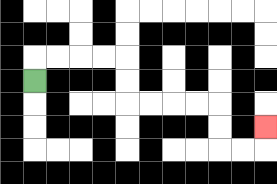{'start': '[1, 3]', 'end': '[11, 5]', 'path_directions': 'U,R,R,R,R,D,D,R,R,R,R,D,D,R,R,U', 'path_coordinates': '[[1, 3], [1, 2], [2, 2], [3, 2], [4, 2], [5, 2], [5, 3], [5, 4], [6, 4], [7, 4], [8, 4], [9, 4], [9, 5], [9, 6], [10, 6], [11, 6], [11, 5]]'}